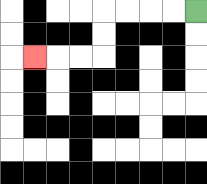{'start': '[8, 0]', 'end': '[1, 2]', 'path_directions': 'L,L,L,L,D,D,L,L,L', 'path_coordinates': '[[8, 0], [7, 0], [6, 0], [5, 0], [4, 0], [4, 1], [4, 2], [3, 2], [2, 2], [1, 2]]'}